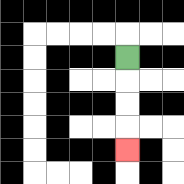{'start': '[5, 2]', 'end': '[5, 6]', 'path_directions': 'D,D,D,D', 'path_coordinates': '[[5, 2], [5, 3], [5, 4], [5, 5], [5, 6]]'}